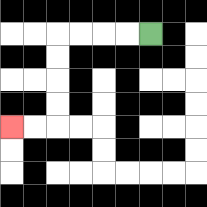{'start': '[6, 1]', 'end': '[0, 5]', 'path_directions': 'L,L,L,L,D,D,D,D,L,L', 'path_coordinates': '[[6, 1], [5, 1], [4, 1], [3, 1], [2, 1], [2, 2], [2, 3], [2, 4], [2, 5], [1, 5], [0, 5]]'}